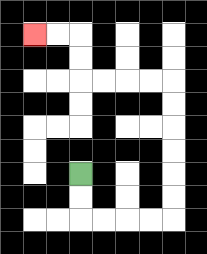{'start': '[3, 7]', 'end': '[1, 1]', 'path_directions': 'D,D,R,R,R,R,U,U,U,U,U,U,L,L,L,L,U,U,L,L', 'path_coordinates': '[[3, 7], [3, 8], [3, 9], [4, 9], [5, 9], [6, 9], [7, 9], [7, 8], [7, 7], [7, 6], [7, 5], [7, 4], [7, 3], [6, 3], [5, 3], [4, 3], [3, 3], [3, 2], [3, 1], [2, 1], [1, 1]]'}